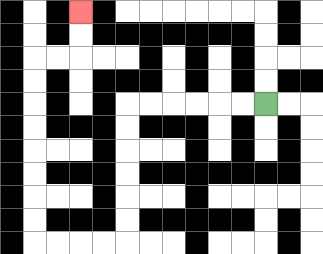{'start': '[11, 4]', 'end': '[3, 0]', 'path_directions': 'L,L,L,L,L,L,D,D,D,D,D,D,L,L,L,L,U,U,U,U,U,U,U,U,R,R,U,U', 'path_coordinates': '[[11, 4], [10, 4], [9, 4], [8, 4], [7, 4], [6, 4], [5, 4], [5, 5], [5, 6], [5, 7], [5, 8], [5, 9], [5, 10], [4, 10], [3, 10], [2, 10], [1, 10], [1, 9], [1, 8], [1, 7], [1, 6], [1, 5], [1, 4], [1, 3], [1, 2], [2, 2], [3, 2], [3, 1], [3, 0]]'}